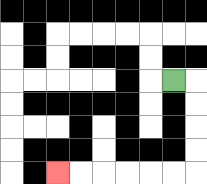{'start': '[7, 3]', 'end': '[2, 7]', 'path_directions': 'R,D,D,D,D,L,L,L,L,L,L', 'path_coordinates': '[[7, 3], [8, 3], [8, 4], [8, 5], [8, 6], [8, 7], [7, 7], [6, 7], [5, 7], [4, 7], [3, 7], [2, 7]]'}